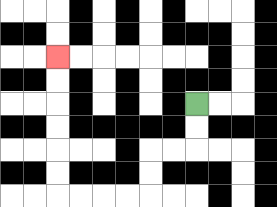{'start': '[8, 4]', 'end': '[2, 2]', 'path_directions': 'D,D,L,L,D,D,L,L,L,L,U,U,U,U,U,U', 'path_coordinates': '[[8, 4], [8, 5], [8, 6], [7, 6], [6, 6], [6, 7], [6, 8], [5, 8], [4, 8], [3, 8], [2, 8], [2, 7], [2, 6], [2, 5], [2, 4], [2, 3], [2, 2]]'}